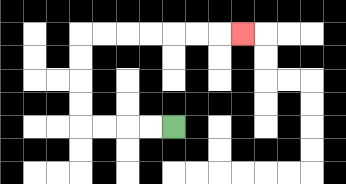{'start': '[7, 5]', 'end': '[10, 1]', 'path_directions': 'L,L,L,L,U,U,U,U,R,R,R,R,R,R,R', 'path_coordinates': '[[7, 5], [6, 5], [5, 5], [4, 5], [3, 5], [3, 4], [3, 3], [3, 2], [3, 1], [4, 1], [5, 1], [6, 1], [7, 1], [8, 1], [9, 1], [10, 1]]'}